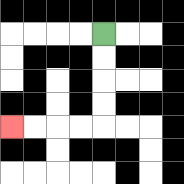{'start': '[4, 1]', 'end': '[0, 5]', 'path_directions': 'D,D,D,D,L,L,L,L', 'path_coordinates': '[[4, 1], [4, 2], [4, 3], [4, 4], [4, 5], [3, 5], [2, 5], [1, 5], [0, 5]]'}